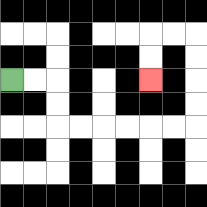{'start': '[0, 3]', 'end': '[6, 3]', 'path_directions': 'R,R,D,D,R,R,R,R,R,R,U,U,U,U,L,L,D,D', 'path_coordinates': '[[0, 3], [1, 3], [2, 3], [2, 4], [2, 5], [3, 5], [4, 5], [5, 5], [6, 5], [7, 5], [8, 5], [8, 4], [8, 3], [8, 2], [8, 1], [7, 1], [6, 1], [6, 2], [6, 3]]'}